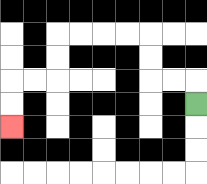{'start': '[8, 4]', 'end': '[0, 5]', 'path_directions': 'U,L,L,U,U,L,L,L,L,D,D,L,L,D,D', 'path_coordinates': '[[8, 4], [8, 3], [7, 3], [6, 3], [6, 2], [6, 1], [5, 1], [4, 1], [3, 1], [2, 1], [2, 2], [2, 3], [1, 3], [0, 3], [0, 4], [0, 5]]'}